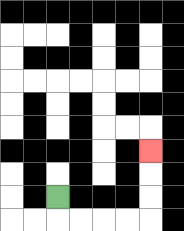{'start': '[2, 8]', 'end': '[6, 6]', 'path_directions': 'D,R,R,R,R,U,U,U', 'path_coordinates': '[[2, 8], [2, 9], [3, 9], [4, 9], [5, 9], [6, 9], [6, 8], [6, 7], [6, 6]]'}